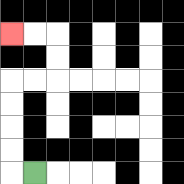{'start': '[1, 7]', 'end': '[0, 1]', 'path_directions': 'L,U,U,U,U,R,R,U,U,L,L', 'path_coordinates': '[[1, 7], [0, 7], [0, 6], [0, 5], [0, 4], [0, 3], [1, 3], [2, 3], [2, 2], [2, 1], [1, 1], [0, 1]]'}